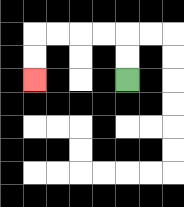{'start': '[5, 3]', 'end': '[1, 3]', 'path_directions': 'U,U,L,L,L,L,D,D', 'path_coordinates': '[[5, 3], [5, 2], [5, 1], [4, 1], [3, 1], [2, 1], [1, 1], [1, 2], [1, 3]]'}